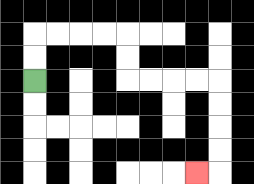{'start': '[1, 3]', 'end': '[8, 7]', 'path_directions': 'U,U,R,R,R,R,D,D,R,R,R,R,D,D,D,D,L', 'path_coordinates': '[[1, 3], [1, 2], [1, 1], [2, 1], [3, 1], [4, 1], [5, 1], [5, 2], [5, 3], [6, 3], [7, 3], [8, 3], [9, 3], [9, 4], [9, 5], [9, 6], [9, 7], [8, 7]]'}